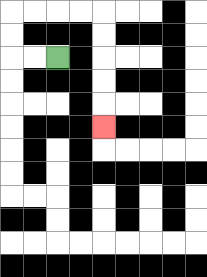{'start': '[2, 2]', 'end': '[4, 5]', 'path_directions': 'L,L,U,U,R,R,R,R,D,D,D,D,D', 'path_coordinates': '[[2, 2], [1, 2], [0, 2], [0, 1], [0, 0], [1, 0], [2, 0], [3, 0], [4, 0], [4, 1], [4, 2], [4, 3], [4, 4], [4, 5]]'}